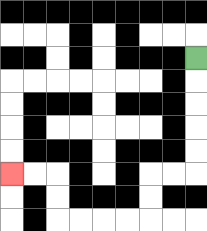{'start': '[8, 2]', 'end': '[0, 7]', 'path_directions': 'D,D,D,D,D,L,L,D,D,L,L,L,L,U,U,L,L', 'path_coordinates': '[[8, 2], [8, 3], [8, 4], [8, 5], [8, 6], [8, 7], [7, 7], [6, 7], [6, 8], [6, 9], [5, 9], [4, 9], [3, 9], [2, 9], [2, 8], [2, 7], [1, 7], [0, 7]]'}